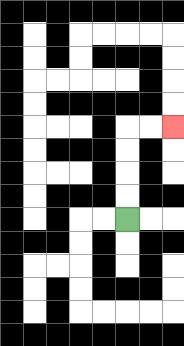{'start': '[5, 9]', 'end': '[7, 5]', 'path_directions': 'U,U,U,U,R,R', 'path_coordinates': '[[5, 9], [5, 8], [5, 7], [5, 6], [5, 5], [6, 5], [7, 5]]'}